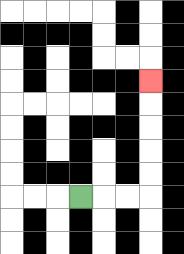{'start': '[3, 8]', 'end': '[6, 3]', 'path_directions': 'R,R,R,U,U,U,U,U', 'path_coordinates': '[[3, 8], [4, 8], [5, 8], [6, 8], [6, 7], [6, 6], [6, 5], [6, 4], [6, 3]]'}